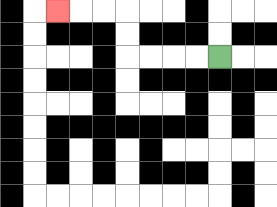{'start': '[9, 2]', 'end': '[2, 0]', 'path_directions': 'L,L,L,L,U,U,L,L,L', 'path_coordinates': '[[9, 2], [8, 2], [7, 2], [6, 2], [5, 2], [5, 1], [5, 0], [4, 0], [3, 0], [2, 0]]'}